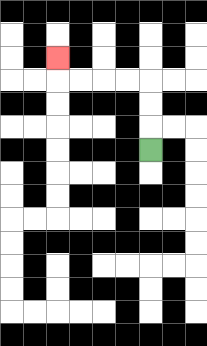{'start': '[6, 6]', 'end': '[2, 2]', 'path_directions': 'U,U,U,L,L,L,L,U', 'path_coordinates': '[[6, 6], [6, 5], [6, 4], [6, 3], [5, 3], [4, 3], [3, 3], [2, 3], [2, 2]]'}